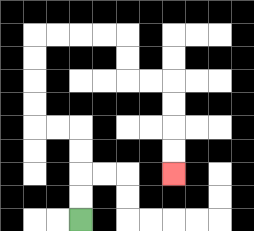{'start': '[3, 9]', 'end': '[7, 7]', 'path_directions': 'U,U,U,U,L,L,U,U,U,U,R,R,R,R,D,D,R,R,D,D,D,D', 'path_coordinates': '[[3, 9], [3, 8], [3, 7], [3, 6], [3, 5], [2, 5], [1, 5], [1, 4], [1, 3], [1, 2], [1, 1], [2, 1], [3, 1], [4, 1], [5, 1], [5, 2], [5, 3], [6, 3], [7, 3], [7, 4], [7, 5], [7, 6], [7, 7]]'}